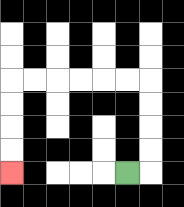{'start': '[5, 7]', 'end': '[0, 7]', 'path_directions': 'R,U,U,U,U,L,L,L,L,L,L,D,D,D,D', 'path_coordinates': '[[5, 7], [6, 7], [6, 6], [6, 5], [6, 4], [6, 3], [5, 3], [4, 3], [3, 3], [2, 3], [1, 3], [0, 3], [0, 4], [0, 5], [0, 6], [0, 7]]'}